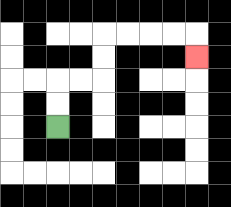{'start': '[2, 5]', 'end': '[8, 2]', 'path_directions': 'U,U,R,R,U,U,R,R,R,R,D', 'path_coordinates': '[[2, 5], [2, 4], [2, 3], [3, 3], [4, 3], [4, 2], [4, 1], [5, 1], [6, 1], [7, 1], [8, 1], [8, 2]]'}